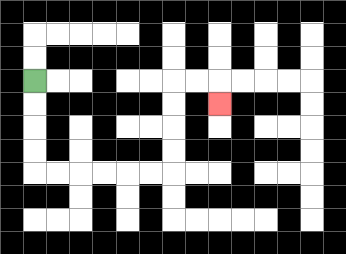{'start': '[1, 3]', 'end': '[9, 4]', 'path_directions': 'D,D,D,D,R,R,R,R,R,R,U,U,U,U,R,R,D', 'path_coordinates': '[[1, 3], [1, 4], [1, 5], [1, 6], [1, 7], [2, 7], [3, 7], [4, 7], [5, 7], [6, 7], [7, 7], [7, 6], [7, 5], [7, 4], [7, 3], [8, 3], [9, 3], [9, 4]]'}